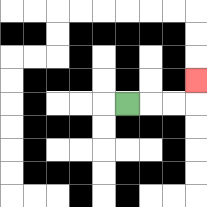{'start': '[5, 4]', 'end': '[8, 3]', 'path_directions': 'R,R,R,U', 'path_coordinates': '[[5, 4], [6, 4], [7, 4], [8, 4], [8, 3]]'}